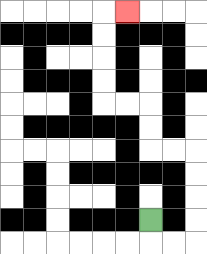{'start': '[6, 9]', 'end': '[5, 0]', 'path_directions': 'D,R,R,U,U,U,U,L,L,U,U,L,L,U,U,U,U,R', 'path_coordinates': '[[6, 9], [6, 10], [7, 10], [8, 10], [8, 9], [8, 8], [8, 7], [8, 6], [7, 6], [6, 6], [6, 5], [6, 4], [5, 4], [4, 4], [4, 3], [4, 2], [4, 1], [4, 0], [5, 0]]'}